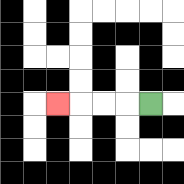{'start': '[6, 4]', 'end': '[2, 4]', 'path_directions': 'L,L,L,L', 'path_coordinates': '[[6, 4], [5, 4], [4, 4], [3, 4], [2, 4]]'}